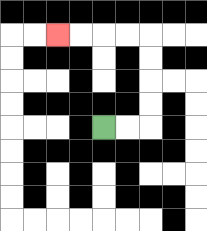{'start': '[4, 5]', 'end': '[2, 1]', 'path_directions': 'R,R,U,U,U,U,L,L,L,L', 'path_coordinates': '[[4, 5], [5, 5], [6, 5], [6, 4], [6, 3], [6, 2], [6, 1], [5, 1], [4, 1], [3, 1], [2, 1]]'}